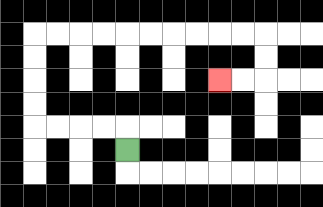{'start': '[5, 6]', 'end': '[9, 3]', 'path_directions': 'U,L,L,L,L,U,U,U,U,R,R,R,R,R,R,R,R,R,R,D,D,L,L', 'path_coordinates': '[[5, 6], [5, 5], [4, 5], [3, 5], [2, 5], [1, 5], [1, 4], [1, 3], [1, 2], [1, 1], [2, 1], [3, 1], [4, 1], [5, 1], [6, 1], [7, 1], [8, 1], [9, 1], [10, 1], [11, 1], [11, 2], [11, 3], [10, 3], [9, 3]]'}